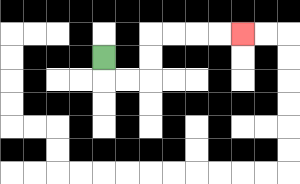{'start': '[4, 2]', 'end': '[10, 1]', 'path_directions': 'D,R,R,U,U,R,R,R,R', 'path_coordinates': '[[4, 2], [4, 3], [5, 3], [6, 3], [6, 2], [6, 1], [7, 1], [8, 1], [9, 1], [10, 1]]'}